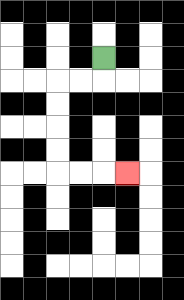{'start': '[4, 2]', 'end': '[5, 7]', 'path_directions': 'D,L,L,D,D,D,D,R,R,R', 'path_coordinates': '[[4, 2], [4, 3], [3, 3], [2, 3], [2, 4], [2, 5], [2, 6], [2, 7], [3, 7], [4, 7], [5, 7]]'}